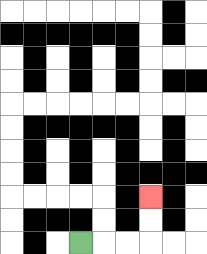{'start': '[3, 10]', 'end': '[6, 8]', 'path_directions': 'R,R,R,U,U', 'path_coordinates': '[[3, 10], [4, 10], [5, 10], [6, 10], [6, 9], [6, 8]]'}